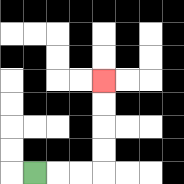{'start': '[1, 7]', 'end': '[4, 3]', 'path_directions': 'R,R,R,U,U,U,U', 'path_coordinates': '[[1, 7], [2, 7], [3, 7], [4, 7], [4, 6], [4, 5], [4, 4], [4, 3]]'}